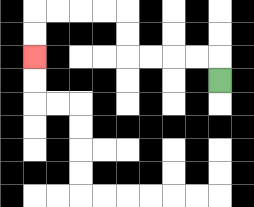{'start': '[9, 3]', 'end': '[1, 2]', 'path_directions': 'U,L,L,L,L,U,U,L,L,L,L,D,D', 'path_coordinates': '[[9, 3], [9, 2], [8, 2], [7, 2], [6, 2], [5, 2], [5, 1], [5, 0], [4, 0], [3, 0], [2, 0], [1, 0], [1, 1], [1, 2]]'}